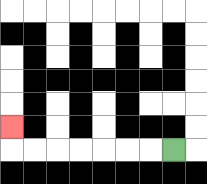{'start': '[7, 6]', 'end': '[0, 5]', 'path_directions': 'L,L,L,L,L,L,L,U', 'path_coordinates': '[[7, 6], [6, 6], [5, 6], [4, 6], [3, 6], [2, 6], [1, 6], [0, 6], [0, 5]]'}